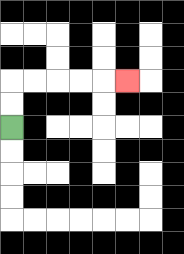{'start': '[0, 5]', 'end': '[5, 3]', 'path_directions': 'U,U,R,R,R,R,R', 'path_coordinates': '[[0, 5], [0, 4], [0, 3], [1, 3], [2, 3], [3, 3], [4, 3], [5, 3]]'}